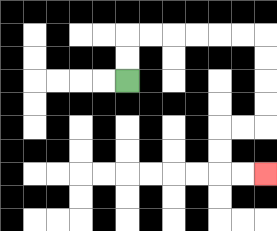{'start': '[5, 3]', 'end': '[11, 7]', 'path_directions': 'U,U,R,R,R,R,R,R,D,D,D,D,L,L,D,D,R,R', 'path_coordinates': '[[5, 3], [5, 2], [5, 1], [6, 1], [7, 1], [8, 1], [9, 1], [10, 1], [11, 1], [11, 2], [11, 3], [11, 4], [11, 5], [10, 5], [9, 5], [9, 6], [9, 7], [10, 7], [11, 7]]'}